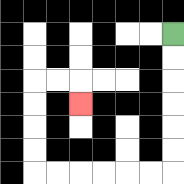{'start': '[7, 1]', 'end': '[3, 4]', 'path_directions': 'D,D,D,D,D,D,L,L,L,L,L,L,U,U,U,U,R,R,D', 'path_coordinates': '[[7, 1], [7, 2], [7, 3], [7, 4], [7, 5], [7, 6], [7, 7], [6, 7], [5, 7], [4, 7], [3, 7], [2, 7], [1, 7], [1, 6], [1, 5], [1, 4], [1, 3], [2, 3], [3, 3], [3, 4]]'}